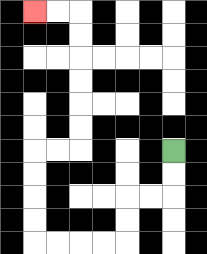{'start': '[7, 6]', 'end': '[1, 0]', 'path_directions': 'D,D,L,L,D,D,L,L,L,L,U,U,U,U,R,R,U,U,U,U,U,U,L,L', 'path_coordinates': '[[7, 6], [7, 7], [7, 8], [6, 8], [5, 8], [5, 9], [5, 10], [4, 10], [3, 10], [2, 10], [1, 10], [1, 9], [1, 8], [1, 7], [1, 6], [2, 6], [3, 6], [3, 5], [3, 4], [3, 3], [3, 2], [3, 1], [3, 0], [2, 0], [1, 0]]'}